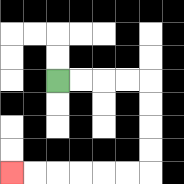{'start': '[2, 3]', 'end': '[0, 7]', 'path_directions': 'R,R,R,R,D,D,D,D,L,L,L,L,L,L', 'path_coordinates': '[[2, 3], [3, 3], [4, 3], [5, 3], [6, 3], [6, 4], [6, 5], [6, 6], [6, 7], [5, 7], [4, 7], [3, 7], [2, 7], [1, 7], [0, 7]]'}